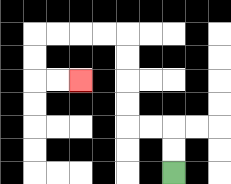{'start': '[7, 7]', 'end': '[3, 3]', 'path_directions': 'U,U,L,L,U,U,U,U,L,L,L,L,D,D,R,R', 'path_coordinates': '[[7, 7], [7, 6], [7, 5], [6, 5], [5, 5], [5, 4], [5, 3], [5, 2], [5, 1], [4, 1], [3, 1], [2, 1], [1, 1], [1, 2], [1, 3], [2, 3], [3, 3]]'}